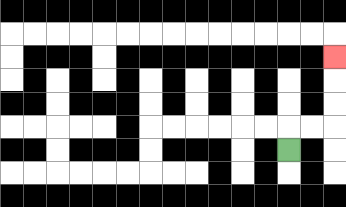{'start': '[12, 6]', 'end': '[14, 2]', 'path_directions': 'U,R,R,U,U,U', 'path_coordinates': '[[12, 6], [12, 5], [13, 5], [14, 5], [14, 4], [14, 3], [14, 2]]'}